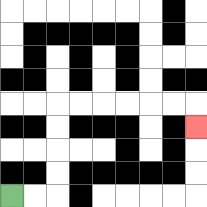{'start': '[0, 8]', 'end': '[8, 5]', 'path_directions': 'R,R,U,U,U,U,R,R,R,R,R,R,D', 'path_coordinates': '[[0, 8], [1, 8], [2, 8], [2, 7], [2, 6], [2, 5], [2, 4], [3, 4], [4, 4], [5, 4], [6, 4], [7, 4], [8, 4], [8, 5]]'}